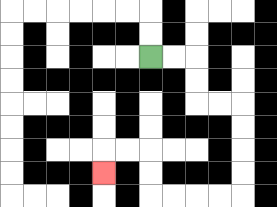{'start': '[6, 2]', 'end': '[4, 7]', 'path_directions': 'R,R,D,D,R,R,D,D,D,D,L,L,L,L,U,U,L,L,D', 'path_coordinates': '[[6, 2], [7, 2], [8, 2], [8, 3], [8, 4], [9, 4], [10, 4], [10, 5], [10, 6], [10, 7], [10, 8], [9, 8], [8, 8], [7, 8], [6, 8], [6, 7], [6, 6], [5, 6], [4, 6], [4, 7]]'}